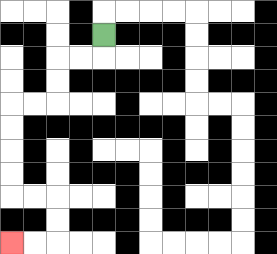{'start': '[4, 1]', 'end': '[0, 10]', 'path_directions': 'D,L,L,D,D,L,L,D,D,D,D,R,R,D,D,L,L', 'path_coordinates': '[[4, 1], [4, 2], [3, 2], [2, 2], [2, 3], [2, 4], [1, 4], [0, 4], [0, 5], [0, 6], [0, 7], [0, 8], [1, 8], [2, 8], [2, 9], [2, 10], [1, 10], [0, 10]]'}